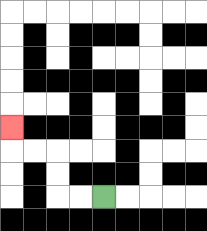{'start': '[4, 8]', 'end': '[0, 5]', 'path_directions': 'L,L,U,U,L,L,U', 'path_coordinates': '[[4, 8], [3, 8], [2, 8], [2, 7], [2, 6], [1, 6], [0, 6], [0, 5]]'}